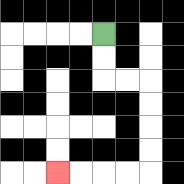{'start': '[4, 1]', 'end': '[2, 7]', 'path_directions': 'D,D,R,R,D,D,D,D,L,L,L,L', 'path_coordinates': '[[4, 1], [4, 2], [4, 3], [5, 3], [6, 3], [6, 4], [6, 5], [6, 6], [6, 7], [5, 7], [4, 7], [3, 7], [2, 7]]'}